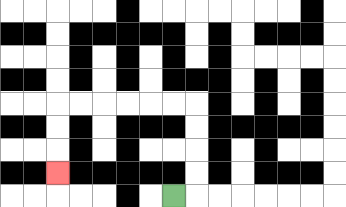{'start': '[7, 8]', 'end': '[2, 7]', 'path_directions': 'R,U,U,U,U,L,L,L,L,L,L,D,D,D', 'path_coordinates': '[[7, 8], [8, 8], [8, 7], [8, 6], [8, 5], [8, 4], [7, 4], [6, 4], [5, 4], [4, 4], [3, 4], [2, 4], [2, 5], [2, 6], [2, 7]]'}